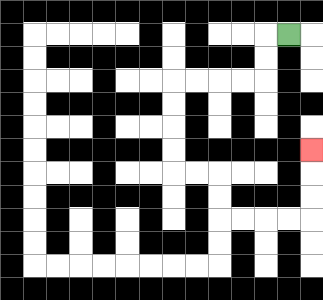{'start': '[12, 1]', 'end': '[13, 6]', 'path_directions': 'L,D,D,L,L,L,L,D,D,D,D,R,R,D,D,R,R,R,R,U,U,U', 'path_coordinates': '[[12, 1], [11, 1], [11, 2], [11, 3], [10, 3], [9, 3], [8, 3], [7, 3], [7, 4], [7, 5], [7, 6], [7, 7], [8, 7], [9, 7], [9, 8], [9, 9], [10, 9], [11, 9], [12, 9], [13, 9], [13, 8], [13, 7], [13, 6]]'}